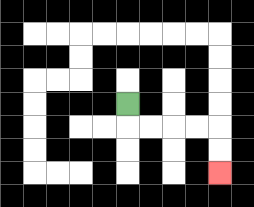{'start': '[5, 4]', 'end': '[9, 7]', 'path_directions': 'D,R,R,R,R,D,D', 'path_coordinates': '[[5, 4], [5, 5], [6, 5], [7, 5], [8, 5], [9, 5], [9, 6], [9, 7]]'}